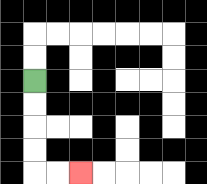{'start': '[1, 3]', 'end': '[3, 7]', 'path_directions': 'D,D,D,D,R,R', 'path_coordinates': '[[1, 3], [1, 4], [1, 5], [1, 6], [1, 7], [2, 7], [3, 7]]'}